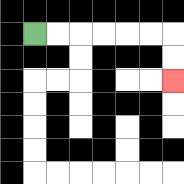{'start': '[1, 1]', 'end': '[7, 3]', 'path_directions': 'R,R,R,R,R,R,D,D', 'path_coordinates': '[[1, 1], [2, 1], [3, 1], [4, 1], [5, 1], [6, 1], [7, 1], [7, 2], [7, 3]]'}